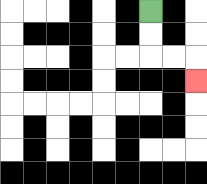{'start': '[6, 0]', 'end': '[8, 3]', 'path_directions': 'D,D,R,R,D', 'path_coordinates': '[[6, 0], [6, 1], [6, 2], [7, 2], [8, 2], [8, 3]]'}